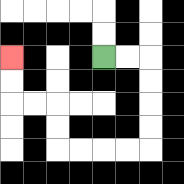{'start': '[4, 2]', 'end': '[0, 2]', 'path_directions': 'R,R,D,D,D,D,L,L,L,L,U,U,L,L,U,U', 'path_coordinates': '[[4, 2], [5, 2], [6, 2], [6, 3], [6, 4], [6, 5], [6, 6], [5, 6], [4, 6], [3, 6], [2, 6], [2, 5], [2, 4], [1, 4], [0, 4], [0, 3], [0, 2]]'}